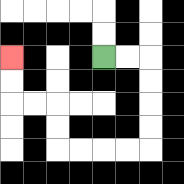{'start': '[4, 2]', 'end': '[0, 2]', 'path_directions': 'R,R,D,D,D,D,L,L,L,L,U,U,L,L,U,U', 'path_coordinates': '[[4, 2], [5, 2], [6, 2], [6, 3], [6, 4], [6, 5], [6, 6], [5, 6], [4, 6], [3, 6], [2, 6], [2, 5], [2, 4], [1, 4], [0, 4], [0, 3], [0, 2]]'}